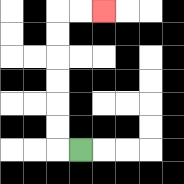{'start': '[3, 6]', 'end': '[4, 0]', 'path_directions': 'L,U,U,U,U,U,U,R,R', 'path_coordinates': '[[3, 6], [2, 6], [2, 5], [2, 4], [2, 3], [2, 2], [2, 1], [2, 0], [3, 0], [4, 0]]'}